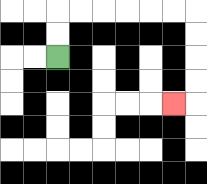{'start': '[2, 2]', 'end': '[7, 4]', 'path_directions': 'U,U,R,R,R,R,R,R,D,D,D,D,L', 'path_coordinates': '[[2, 2], [2, 1], [2, 0], [3, 0], [4, 0], [5, 0], [6, 0], [7, 0], [8, 0], [8, 1], [8, 2], [8, 3], [8, 4], [7, 4]]'}